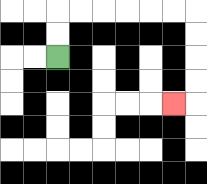{'start': '[2, 2]', 'end': '[7, 4]', 'path_directions': 'U,U,R,R,R,R,R,R,D,D,D,D,L', 'path_coordinates': '[[2, 2], [2, 1], [2, 0], [3, 0], [4, 0], [5, 0], [6, 0], [7, 0], [8, 0], [8, 1], [8, 2], [8, 3], [8, 4], [7, 4]]'}